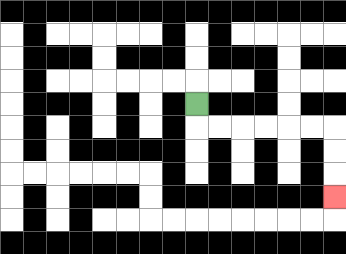{'start': '[8, 4]', 'end': '[14, 8]', 'path_directions': 'D,R,R,R,R,R,R,D,D,D', 'path_coordinates': '[[8, 4], [8, 5], [9, 5], [10, 5], [11, 5], [12, 5], [13, 5], [14, 5], [14, 6], [14, 7], [14, 8]]'}